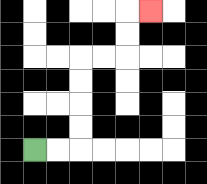{'start': '[1, 6]', 'end': '[6, 0]', 'path_directions': 'R,R,U,U,U,U,R,R,U,U,R', 'path_coordinates': '[[1, 6], [2, 6], [3, 6], [3, 5], [3, 4], [3, 3], [3, 2], [4, 2], [5, 2], [5, 1], [5, 0], [6, 0]]'}